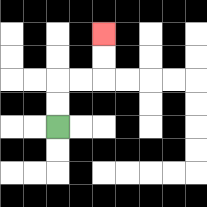{'start': '[2, 5]', 'end': '[4, 1]', 'path_directions': 'U,U,R,R,U,U', 'path_coordinates': '[[2, 5], [2, 4], [2, 3], [3, 3], [4, 3], [4, 2], [4, 1]]'}